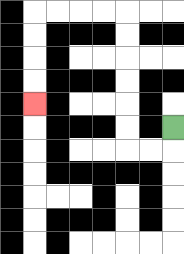{'start': '[7, 5]', 'end': '[1, 4]', 'path_directions': 'D,L,L,U,U,U,U,U,U,L,L,L,L,D,D,D,D', 'path_coordinates': '[[7, 5], [7, 6], [6, 6], [5, 6], [5, 5], [5, 4], [5, 3], [5, 2], [5, 1], [5, 0], [4, 0], [3, 0], [2, 0], [1, 0], [1, 1], [1, 2], [1, 3], [1, 4]]'}